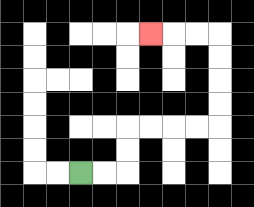{'start': '[3, 7]', 'end': '[6, 1]', 'path_directions': 'R,R,U,U,R,R,R,R,U,U,U,U,L,L,L', 'path_coordinates': '[[3, 7], [4, 7], [5, 7], [5, 6], [5, 5], [6, 5], [7, 5], [8, 5], [9, 5], [9, 4], [9, 3], [9, 2], [9, 1], [8, 1], [7, 1], [6, 1]]'}